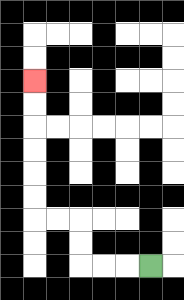{'start': '[6, 11]', 'end': '[1, 3]', 'path_directions': 'L,L,L,U,U,L,L,U,U,U,U,U,U', 'path_coordinates': '[[6, 11], [5, 11], [4, 11], [3, 11], [3, 10], [3, 9], [2, 9], [1, 9], [1, 8], [1, 7], [1, 6], [1, 5], [1, 4], [1, 3]]'}